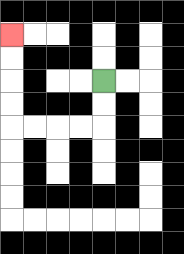{'start': '[4, 3]', 'end': '[0, 1]', 'path_directions': 'D,D,L,L,L,L,U,U,U,U', 'path_coordinates': '[[4, 3], [4, 4], [4, 5], [3, 5], [2, 5], [1, 5], [0, 5], [0, 4], [0, 3], [0, 2], [0, 1]]'}